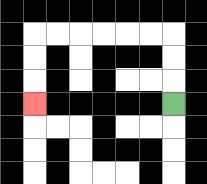{'start': '[7, 4]', 'end': '[1, 4]', 'path_directions': 'U,U,U,L,L,L,L,L,L,D,D,D', 'path_coordinates': '[[7, 4], [7, 3], [7, 2], [7, 1], [6, 1], [5, 1], [4, 1], [3, 1], [2, 1], [1, 1], [1, 2], [1, 3], [1, 4]]'}